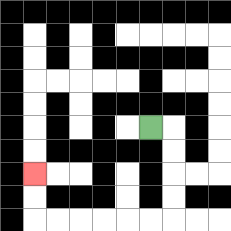{'start': '[6, 5]', 'end': '[1, 7]', 'path_directions': 'R,D,D,D,D,L,L,L,L,L,L,U,U', 'path_coordinates': '[[6, 5], [7, 5], [7, 6], [7, 7], [7, 8], [7, 9], [6, 9], [5, 9], [4, 9], [3, 9], [2, 9], [1, 9], [1, 8], [1, 7]]'}